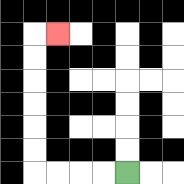{'start': '[5, 7]', 'end': '[2, 1]', 'path_directions': 'L,L,L,L,U,U,U,U,U,U,R', 'path_coordinates': '[[5, 7], [4, 7], [3, 7], [2, 7], [1, 7], [1, 6], [1, 5], [1, 4], [1, 3], [1, 2], [1, 1], [2, 1]]'}